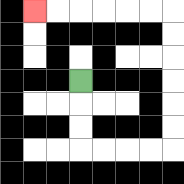{'start': '[3, 3]', 'end': '[1, 0]', 'path_directions': 'D,D,D,R,R,R,R,U,U,U,U,U,U,L,L,L,L,L,L', 'path_coordinates': '[[3, 3], [3, 4], [3, 5], [3, 6], [4, 6], [5, 6], [6, 6], [7, 6], [7, 5], [7, 4], [7, 3], [7, 2], [7, 1], [7, 0], [6, 0], [5, 0], [4, 0], [3, 0], [2, 0], [1, 0]]'}